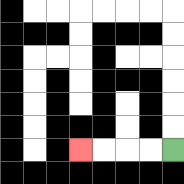{'start': '[7, 6]', 'end': '[3, 6]', 'path_directions': 'L,L,L,L', 'path_coordinates': '[[7, 6], [6, 6], [5, 6], [4, 6], [3, 6]]'}